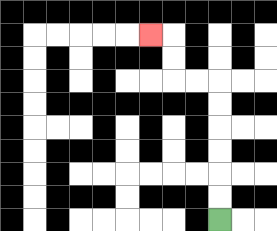{'start': '[9, 9]', 'end': '[6, 1]', 'path_directions': 'U,U,U,U,U,U,L,L,U,U,L', 'path_coordinates': '[[9, 9], [9, 8], [9, 7], [9, 6], [9, 5], [9, 4], [9, 3], [8, 3], [7, 3], [7, 2], [7, 1], [6, 1]]'}